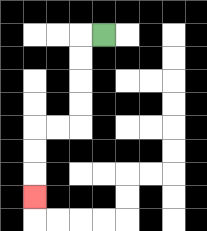{'start': '[4, 1]', 'end': '[1, 8]', 'path_directions': 'L,D,D,D,D,L,L,D,D,D', 'path_coordinates': '[[4, 1], [3, 1], [3, 2], [3, 3], [3, 4], [3, 5], [2, 5], [1, 5], [1, 6], [1, 7], [1, 8]]'}